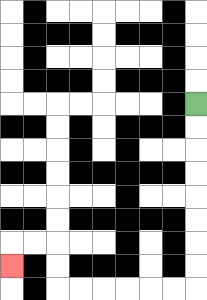{'start': '[8, 4]', 'end': '[0, 11]', 'path_directions': 'D,D,D,D,D,D,D,D,L,L,L,L,L,L,U,U,L,L,D', 'path_coordinates': '[[8, 4], [8, 5], [8, 6], [8, 7], [8, 8], [8, 9], [8, 10], [8, 11], [8, 12], [7, 12], [6, 12], [5, 12], [4, 12], [3, 12], [2, 12], [2, 11], [2, 10], [1, 10], [0, 10], [0, 11]]'}